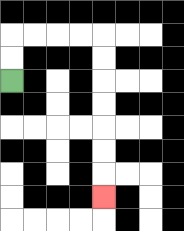{'start': '[0, 3]', 'end': '[4, 8]', 'path_directions': 'U,U,R,R,R,R,D,D,D,D,D,D,D', 'path_coordinates': '[[0, 3], [0, 2], [0, 1], [1, 1], [2, 1], [3, 1], [4, 1], [4, 2], [4, 3], [4, 4], [4, 5], [4, 6], [4, 7], [4, 8]]'}